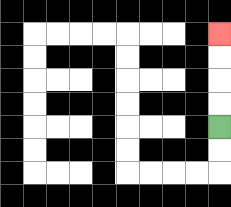{'start': '[9, 5]', 'end': '[9, 1]', 'path_directions': 'U,U,U,U', 'path_coordinates': '[[9, 5], [9, 4], [9, 3], [9, 2], [9, 1]]'}